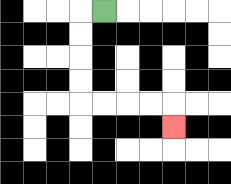{'start': '[4, 0]', 'end': '[7, 5]', 'path_directions': 'L,D,D,D,D,R,R,R,R,D', 'path_coordinates': '[[4, 0], [3, 0], [3, 1], [3, 2], [3, 3], [3, 4], [4, 4], [5, 4], [6, 4], [7, 4], [7, 5]]'}